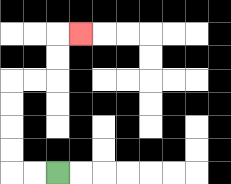{'start': '[2, 7]', 'end': '[3, 1]', 'path_directions': 'L,L,U,U,U,U,R,R,U,U,R', 'path_coordinates': '[[2, 7], [1, 7], [0, 7], [0, 6], [0, 5], [0, 4], [0, 3], [1, 3], [2, 3], [2, 2], [2, 1], [3, 1]]'}